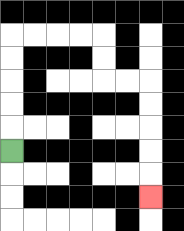{'start': '[0, 6]', 'end': '[6, 8]', 'path_directions': 'U,U,U,U,U,R,R,R,R,D,D,R,R,D,D,D,D,D', 'path_coordinates': '[[0, 6], [0, 5], [0, 4], [0, 3], [0, 2], [0, 1], [1, 1], [2, 1], [3, 1], [4, 1], [4, 2], [4, 3], [5, 3], [6, 3], [6, 4], [6, 5], [6, 6], [6, 7], [6, 8]]'}